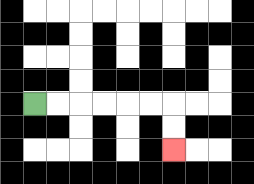{'start': '[1, 4]', 'end': '[7, 6]', 'path_directions': 'R,R,R,R,R,R,D,D', 'path_coordinates': '[[1, 4], [2, 4], [3, 4], [4, 4], [5, 4], [6, 4], [7, 4], [7, 5], [7, 6]]'}